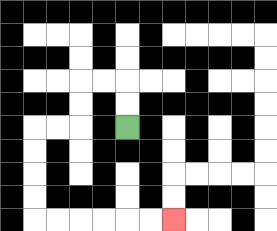{'start': '[5, 5]', 'end': '[7, 9]', 'path_directions': 'U,U,L,L,D,D,L,L,D,D,D,D,R,R,R,R,R,R', 'path_coordinates': '[[5, 5], [5, 4], [5, 3], [4, 3], [3, 3], [3, 4], [3, 5], [2, 5], [1, 5], [1, 6], [1, 7], [1, 8], [1, 9], [2, 9], [3, 9], [4, 9], [5, 9], [6, 9], [7, 9]]'}